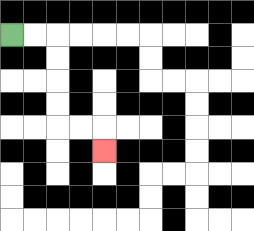{'start': '[0, 1]', 'end': '[4, 6]', 'path_directions': 'R,R,D,D,D,D,R,R,D', 'path_coordinates': '[[0, 1], [1, 1], [2, 1], [2, 2], [2, 3], [2, 4], [2, 5], [3, 5], [4, 5], [4, 6]]'}